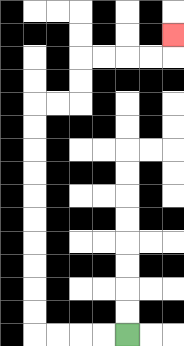{'start': '[5, 14]', 'end': '[7, 1]', 'path_directions': 'L,L,L,L,U,U,U,U,U,U,U,U,U,U,R,R,U,U,R,R,R,R,U', 'path_coordinates': '[[5, 14], [4, 14], [3, 14], [2, 14], [1, 14], [1, 13], [1, 12], [1, 11], [1, 10], [1, 9], [1, 8], [1, 7], [1, 6], [1, 5], [1, 4], [2, 4], [3, 4], [3, 3], [3, 2], [4, 2], [5, 2], [6, 2], [7, 2], [7, 1]]'}